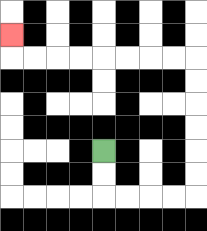{'start': '[4, 6]', 'end': '[0, 1]', 'path_directions': 'D,D,R,R,R,R,U,U,U,U,U,U,L,L,L,L,L,L,L,L,U', 'path_coordinates': '[[4, 6], [4, 7], [4, 8], [5, 8], [6, 8], [7, 8], [8, 8], [8, 7], [8, 6], [8, 5], [8, 4], [8, 3], [8, 2], [7, 2], [6, 2], [5, 2], [4, 2], [3, 2], [2, 2], [1, 2], [0, 2], [0, 1]]'}